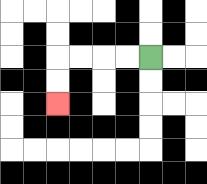{'start': '[6, 2]', 'end': '[2, 4]', 'path_directions': 'L,L,L,L,D,D', 'path_coordinates': '[[6, 2], [5, 2], [4, 2], [3, 2], [2, 2], [2, 3], [2, 4]]'}